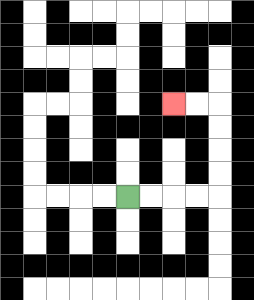{'start': '[5, 8]', 'end': '[7, 4]', 'path_directions': 'R,R,R,R,U,U,U,U,L,L', 'path_coordinates': '[[5, 8], [6, 8], [7, 8], [8, 8], [9, 8], [9, 7], [9, 6], [9, 5], [9, 4], [8, 4], [7, 4]]'}